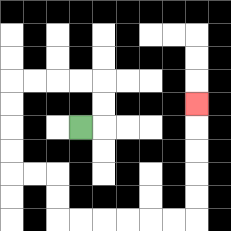{'start': '[3, 5]', 'end': '[8, 4]', 'path_directions': 'R,U,U,L,L,L,L,D,D,D,D,R,R,D,D,R,R,R,R,R,R,U,U,U,U,U', 'path_coordinates': '[[3, 5], [4, 5], [4, 4], [4, 3], [3, 3], [2, 3], [1, 3], [0, 3], [0, 4], [0, 5], [0, 6], [0, 7], [1, 7], [2, 7], [2, 8], [2, 9], [3, 9], [4, 9], [5, 9], [6, 9], [7, 9], [8, 9], [8, 8], [8, 7], [8, 6], [8, 5], [8, 4]]'}